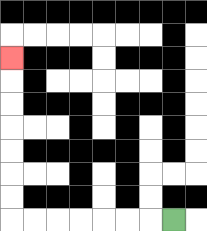{'start': '[7, 9]', 'end': '[0, 2]', 'path_directions': 'L,L,L,L,L,L,L,U,U,U,U,U,U,U', 'path_coordinates': '[[7, 9], [6, 9], [5, 9], [4, 9], [3, 9], [2, 9], [1, 9], [0, 9], [0, 8], [0, 7], [0, 6], [0, 5], [0, 4], [0, 3], [0, 2]]'}